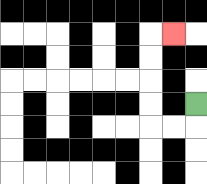{'start': '[8, 4]', 'end': '[7, 1]', 'path_directions': 'D,L,L,U,U,U,U,R', 'path_coordinates': '[[8, 4], [8, 5], [7, 5], [6, 5], [6, 4], [6, 3], [6, 2], [6, 1], [7, 1]]'}